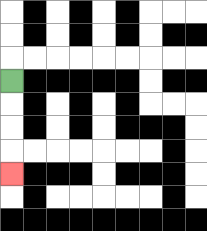{'start': '[0, 3]', 'end': '[0, 7]', 'path_directions': 'D,D,D,D', 'path_coordinates': '[[0, 3], [0, 4], [0, 5], [0, 6], [0, 7]]'}